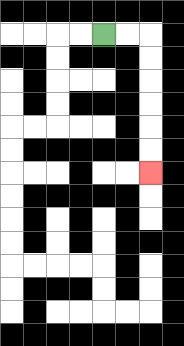{'start': '[4, 1]', 'end': '[6, 7]', 'path_directions': 'R,R,D,D,D,D,D,D', 'path_coordinates': '[[4, 1], [5, 1], [6, 1], [6, 2], [6, 3], [6, 4], [6, 5], [6, 6], [6, 7]]'}